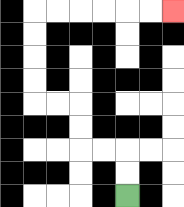{'start': '[5, 8]', 'end': '[7, 0]', 'path_directions': 'U,U,L,L,U,U,L,L,U,U,U,U,R,R,R,R,R,R', 'path_coordinates': '[[5, 8], [5, 7], [5, 6], [4, 6], [3, 6], [3, 5], [3, 4], [2, 4], [1, 4], [1, 3], [1, 2], [1, 1], [1, 0], [2, 0], [3, 0], [4, 0], [5, 0], [6, 0], [7, 0]]'}